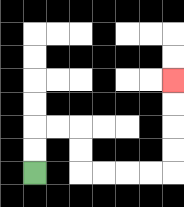{'start': '[1, 7]', 'end': '[7, 3]', 'path_directions': 'U,U,R,R,D,D,R,R,R,R,U,U,U,U', 'path_coordinates': '[[1, 7], [1, 6], [1, 5], [2, 5], [3, 5], [3, 6], [3, 7], [4, 7], [5, 7], [6, 7], [7, 7], [7, 6], [7, 5], [7, 4], [7, 3]]'}